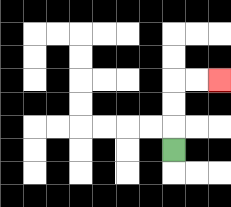{'start': '[7, 6]', 'end': '[9, 3]', 'path_directions': 'U,U,U,R,R', 'path_coordinates': '[[7, 6], [7, 5], [7, 4], [7, 3], [8, 3], [9, 3]]'}